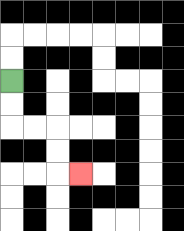{'start': '[0, 3]', 'end': '[3, 7]', 'path_directions': 'D,D,R,R,D,D,R', 'path_coordinates': '[[0, 3], [0, 4], [0, 5], [1, 5], [2, 5], [2, 6], [2, 7], [3, 7]]'}